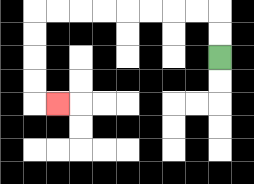{'start': '[9, 2]', 'end': '[2, 4]', 'path_directions': 'U,U,L,L,L,L,L,L,L,L,D,D,D,D,R', 'path_coordinates': '[[9, 2], [9, 1], [9, 0], [8, 0], [7, 0], [6, 0], [5, 0], [4, 0], [3, 0], [2, 0], [1, 0], [1, 1], [1, 2], [1, 3], [1, 4], [2, 4]]'}